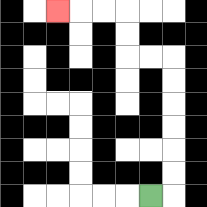{'start': '[6, 8]', 'end': '[2, 0]', 'path_directions': 'R,U,U,U,U,U,U,L,L,U,U,L,L,L', 'path_coordinates': '[[6, 8], [7, 8], [7, 7], [7, 6], [7, 5], [7, 4], [7, 3], [7, 2], [6, 2], [5, 2], [5, 1], [5, 0], [4, 0], [3, 0], [2, 0]]'}